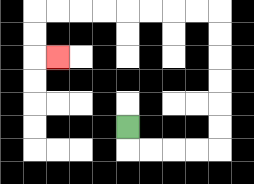{'start': '[5, 5]', 'end': '[2, 2]', 'path_directions': 'D,R,R,R,R,U,U,U,U,U,U,L,L,L,L,L,L,L,L,D,D,R', 'path_coordinates': '[[5, 5], [5, 6], [6, 6], [7, 6], [8, 6], [9, 6], [9, 5], [9, 4], [9, 3], [9, 2], [9, 1], [9, 0], [8, 0], [7, 0], [6, 0], [5, 0], [4, 0], [3, 0], [2, 0], [1, 0], [1, 1], [1, 2], [2, 2]]'}